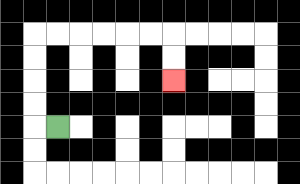{'start': '[2, 5]', 'end': '[7, 3]', 'path_directions': 'L,U,U,U,U,R,R,R,R,R,R,D,D', 'path_coordinates': '[[2, 5], [1, 5], [1, 4], [1, 3], [1, 2], [1, 1], [2, 1], [3, 1], [4, 1], [5, 1], [6, 1], [7, 1], [7, 2], [7, 3]]'}